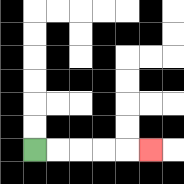{'start': '[1, 6]', 'end': '[6, 6]', 'path_directions': 'R,R,R,R,R', 'path_coordinates': '[[1, 6], [2, 6], [3, 6], [4, 6], [5, 6], [6, 6]]'}